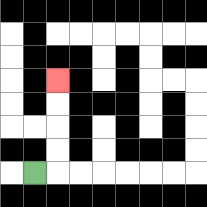{'start': '[1, 7]', 'end': '[2, 3]', 'path_directions': 'R,U,U,U,U', 'path_coordinates': '[[1, 7], [2, 7], [2, 6], [2, 5], [2, 4], [2, 3]]'}